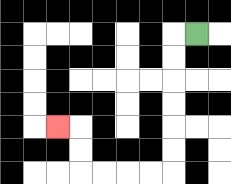{'start': '[8, 1]', 'end': '[2, 5]', 'path_directions': 'L,D,D,D,D,D,D,L,L,L,L,U,U,L', 'path_coordinates': '[[8, 1], [7, 1], [7, 2], [7, 3], [7, 4], [7, 5], [7, 6], [7, 7], [6, 7], [5, 7], [4, 7], [3, 7], [3, 6], [3, 5], [2, 5]]'}